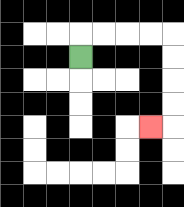{'start': '[3, 2]', 'end': '[6, 5]', 'path_directions': 'U,R,R,R,R,D,D,D,D,L', 'path_coordinates': '[[3, 2], [3, 1], [4, 1], [5, 1], [6, 1], [7, 1], [7, 2], [7, 3], [7, 4], [7, 5], [6, 5]]'}